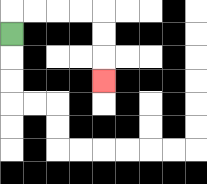{'start': '[0, 1]', 'end': '[4, 3]', 'path_directions': 'U,R,R,R,R,D,D,D', 'path_coordinates': '[[0, 1], [0, 0], [1, 0], [2, 0], [3, 0], [4, 0], [4, 1], [4, 2], [4, 3]]'}